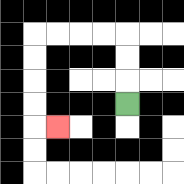{'start': '[5, 4]', 'end': '[2, 5]', 'path_directions': 'U,U,U,L,L,L,L,D,D,D,D,R', 'path_coordinates': '[[5, 4], [5, 3], [5, 2], [5, 1], [4, 1], [3, 1], [2, 1], [1, 1], [1, 2], [1, 3], [1, 4], [1, 5], [2, 5]]'}